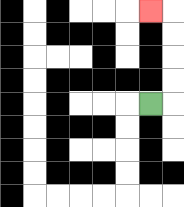{'start': '[6, 4]', 'end': '[6, 0]', 'path_directions': 'R,U,U,U,U,L', 'path_coordinates': '[[6, 4], [7, 4], [7, 3], [7, 2], [7, 1], [7, 0], [6, 0]]'}